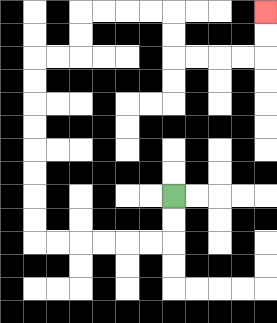{'start': '[7, 8]', 'end': '[11, 0]', 'path_directions': 'D,D,L,L,L,L,L,L,U,U,U,U,U,U,U,U,R,R,U,U,R,R,R,R,D,D,R,R,R,R,U,U', 'path_coordinates': '[[7, 8], [7, 9], [7, 10], [6, 10], [5, 10], [4, 10], [3, 10], [2, 10], [1, 10], [1, 9], [1, 8], [1, 7], [1, 6], [1, 5], [1, 4], [1, 3], [1, 2], [2, 2], [3, 2], [3, 1], [3, 0], [4, 0], [5, 0], [6, 0], [7, 0], [7, 1], [7, 2], [8, 2], [9, 2], [10, 2], [11, 2], [11, 1], [11, 0]]'}